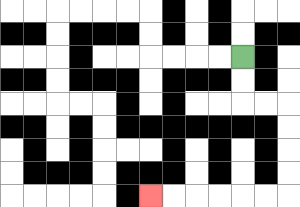{'start': '[10, 2]', 'end': '[6, 8]', 'path_directions': 'D,D,R,R,D,D,D,D,L,L,L,L,L,L', 'path_coordinates': '[[10, 2], [10, 3], [10, 4], [11, 4], [12, 4], [12, 5], [12, 6], [12, 7], [12, 8], [11, 8], [10, 8], [9, 8], [8, 8], [7, 8], [6, 8]]'}